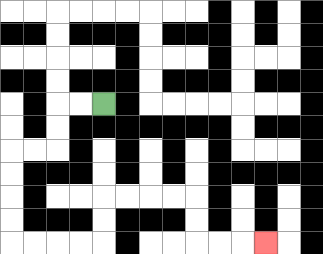{'start': '[4, 4]', 'end': '[11, 10]', 'path_directions': 'L,L,D,D,L,L,D,D,D,D,R,R,R,R,U,U,R,R,R,R,D,D,R,R,R', 'path_coordinates': '[[4, 4], [3, 4], [2, 4], [2, 5], [2, 6], [1, 6], [0, 6], [0, 7], [0, 8], [0, 9], [0, 10], [1, 10], [2, 10], [3, 10], [4, 10], [4, 9], [4, 8], [5, 8], [6, 8], [7, 8], [8, 8], [8, 9], [8, 10], [9, 10], [10, 10], [11, 10]]'}